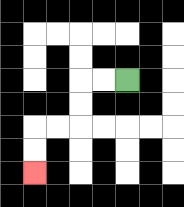{'start': '[5, 3]', 'end': '[1, 7]', 'path_directions': 'L,L,D,D,L,L,D,D', 'path_coordinates': '[[5, 3], [4, 3], [3, 3], [3, 4], [3, 5], [2, 5], [1, 5], [1, 6], [1, 7]]'}